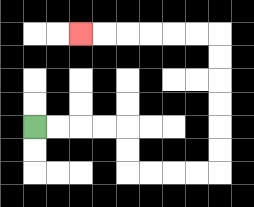{'start': '[1, 5]', 'end': '[3, 1]', 'path_directions': 'R,R,R,R,D,D,R,R,R,R,U,U,U,U,U,U,L,L,L,L,L,L', 'path_coordinates': '[[1, 5], [2, 5], [3, 5], [4, 5], [5, 5], [5, 6], [5, 7], [6, 7], [7, 7], [8, 7], [9, 7], [9, 6], [9, 5], [9, 4], [9, 3], [9, 2], [9, 1], [8, 1], [7, 1], [6, 1], [5, 1], [4, 1], [3, 1]]'}